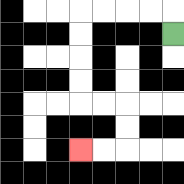{'start': '[7, 1]', 'end': '[3, 6]', 'path_directions': 'U,L,L,L,L,D,D,D,D,R,R,D,D,L,L', 'path_coordinates': '[[7, 1], [7, 0], [6, 0], [5, 0], [4, 0], [3, 0], [3, 1], [3, 2], [3, 3], [3, 4], [4, 4], [5, 4], [5, 5], [5, 6], [4, 6], [3, 6]]'}